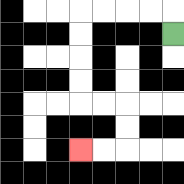{'start': '[7, 1]', 'end': '[3, 6]', 'path_directions': 'U,L,L,L,L,D,D,D,D,R,R,D,D,L,L', 'path_coordinates': '[[7, 1], [7, 0], [6, 0], [5, 0], [4, 0], [3, 0], [3, 1], [3, 2], [3, 3], [3, 4], [4, 4], [5, 4], [5, 5], [5, 6], [4, 6], [3, 6]]'}